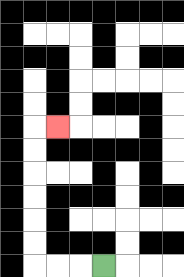{'start': '[4, 11]', 'end': '[2, 5]', 'path_directions': 'L,L,L,U,U,U,U,U,U,R', 'path_coordinates': '[[4, 11], [3, 11], [2, 11], [1, 11], [1, 10], [1, 9], [1, 8], [1, 7], [1, 6], [1, 5], [2, 5]]'}